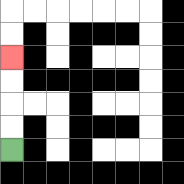{'start': '[0, 6]', 'end': '[0, 2]', 'path_directions': 'U,U,U,U', 'path_coordinates': '[[0, 6], [0, 5], [0, 4], [0, 3], [0, 2]]'}